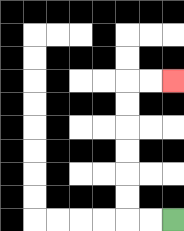{'start': '[7, 9]', 'end': '[7, 3]', 'path_directions': 'L,L,U,U,U,U,U,U,R,R', 'path_coordinates': '[[7, 9], [6, 9], [5, 9], [5, 8], [5, 7], [5, 6], [5, 5], [5, 4], [5, 3], [6, 3], [7, 3]]'}